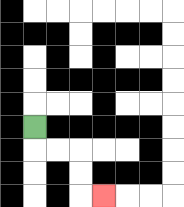{'start': '[1, 5]', 'end': '[4, 8]', 'path_directions': 'D,R,R,D,D,R', 'path_coordinates': '[[1, 5], [1, 6], [2, 6], [3, 6], [3, 7], [3, 8], [4, 8]]'}